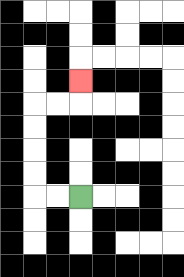{'start': '[3, 8]', 'end': '[3, 3]', 'path_directions': 'L,L,U,U,U,U,R,R,U', 'path_coordinates': '[[3, 8], [2, 8], [1, 8], [1, 7], [1, 6], [1, 5], [1, 4], [2, 4], [3, 4], [3, 3]]'}